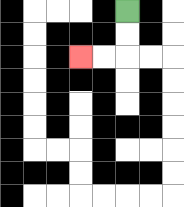{'start': '[5, 0]', 'end': '[3, 2]', 'path_directions': 'D,D,L,L', 'path_coordinates': '[[5, 0], [5, 1], [5, 2], [4, 2], [3, 2]]'}